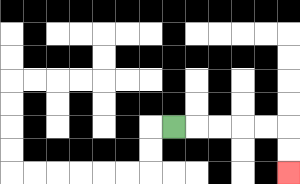{'start': '[7, 5]', 'end': '[12, 7]', 'path_directions': 'R,R,R,R,R,D,D', 'path_coordinates': '[[7, 5], [8, 5], [9, 5], [10, 5], [11, 5], [12, 5], [12, 6], [12, 7]]'}